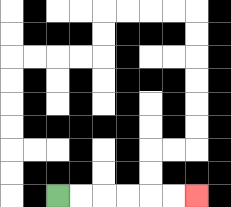{'start': '[2, 8]', 'end': '[8, 8]', 'path_directions': 'R,R,R,R,R,R', 'path_coordinates': '[[2, 8], [3, 8], [4, 8], [5, 8], [6, 8], [7, 8], [8, 8]]'}